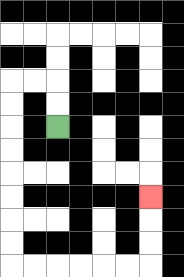{'start': '[2, 5]', 'end': '[6, 8]', 'path_directions': 'U,U,L,L,D,D,D,D,D,D,D,D,R,R,R,R,R,R,U,U,U', 'path_coordinates': '[[2, 5], [2, 4], [2, 3], [1, 3], [0, 3], [0, 4], [0, 5], [0, 6], [0, 7], [0, 8], [0, 9], [0, 10], [0, 11], [1, 11], [2, 11], [3, 11], [4, 11], [5, 11], [6, 11], [6, 10], [6, 9], [6, 8]]'}